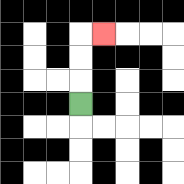{'start': '[3, 4]', 'end': '[4, 1]', 'path_directions': 'U,U,U,R', 'path_coordinates': '[[3, 4], [3, 3], [3, 2], [3, 1], [4, 1]]'}